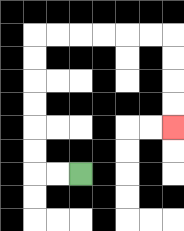{'start': '[3, 7]', 'end': '[7, 5]', 'path_directions': 'L,L,U,U,U,U,U,U,R,R,R,R,R,R,D,D,D,D', 'path_coordinates': '[[3, 7], [2, 7], [1, 7], [1, 6], [1, 5], [1, 4], [1, 3], [1, 2], [1, 1], [2, 1], [3, 1], [4, 1], [5, 1], [6, 1], [7, 1], [7, 2], [7, 3], [7, 4], [7, 5]]'}